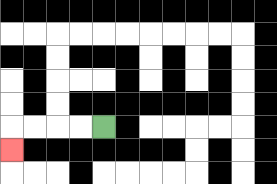{'start': '[4, 5]', 'end': '[0, 6]', 'path_directions': 'L,L,L,L,D', 'path_coordinates': '[[4, 5], [3, 5], [2, 5], [1, 5], [0, 5], [0, 6]]'}